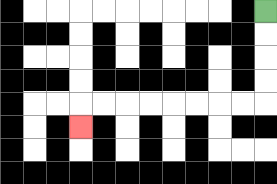{'start': '[11, 0]', 'end': '[3, 5]', 'path_directions': 'D,D,D,D,L,L,L,L,L,L,L,L,D', 'path_coordinates': '[[11, 0], [11, 1], [11, 2], [11, 3], [11, 4], [10, 4], [9, 4], [8, 4], [7, 4], [6, 4], [5, 4], [4, 4], [3, 4], [3, 5]]'}